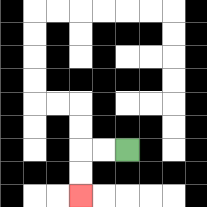{'start': '[5, 6]', 'end': '[3, 8]', 'path_directions': 'L,L,D,D', 'path_coordinates': '[[5, 6], [4, 6], [3, 6], [3, 7], [3, 8]]'}